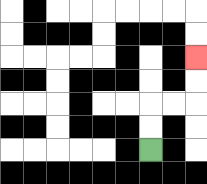{'start': '[6, 6]', 'end': '[8, 2]', 'path_directions': 'U,U,R,R,U,U', 'path_coordinates': '[[6, 6], [6, 5], [6, 4], [7, 4], [8, 4], [8, 3], [8, 2]]'}